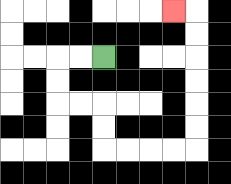{'start': '[4, 2]', 'end': '[7, 0]', 'path_directions': 'L,L,D,D,R,R,D,D,R,R,R,R,U,U,U,U,U,U,L', 'path_coordinates': '[[4, 2], [3, 2], [2, 2], [2, 3], [2, 4], [3, 4], [4, 4], [4, 5], [4, 6], [5, 6], [6, 6], [7, 6], [8, 6], [8, 5], [8, 4], [8, 3], [8, 2], [8, 1], [8, 0], [7, 0]]'}